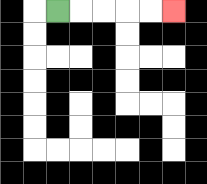{'start': '[2, 0]', 'end': '[7, 0]', 'path_directions': 'R,R,R,R,R', 'path_coordinates': '[[2, 0], [3, 0], [4, 0], [5, 0], [6, 0], [7, 0]]'}